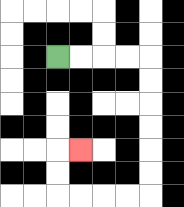{'start': '[2, 2]', 'end': '[3, 6]', 'path_directions': 'R,R,R,R,D,D,D,D,D,D,L,L,L,L,U,U,R', 'path_coordinates': '[[2, 2], [3, 2], [4, 2], [5, 2], [6, 2], [6, 3], [6, 4], [6, 5], [6, 6], [6, 7], [6, 8], [5, 8], [4, 8], [3, 8], [2, 8], [2, 7], [2, 6], [3, 6]]'}